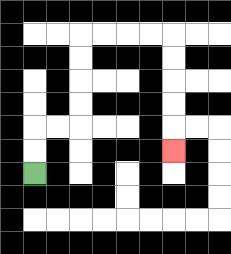{'start': '[1, 7]', 'end': '[7, 6]', 'path_directions': 'U,U,R,R,U,U,U,U,R,R,R,R,D,D,D,D,D', 'path_coordinates': '[[1, 7], [1, 6], [1, 5], [2, 5], [3, 5], [3, 4], [3, 3], [3, 2], [3, 1], [4, 1], [5, 1], [6, 1], [7, 1], [7, 2], [7, 3], [7, 4], [7, 5], [7, 6]]'}